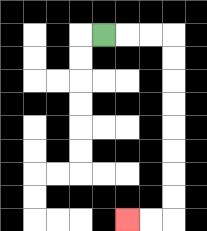{'start': '[4, 1]', 'end': '[5, 9]', 'path_directions': 'R,R,R,D,D,D,D,D,D,D,D,L,L', 'path_coordinates': '[[4, 1], [5, 1], [6, 1], [7, 1], [7, 2], [7, 3], [7, 4], [7, 5], [7, 6], [7, 7], [7, 8], [7, 9], [6, 9], [5, 9]]'}